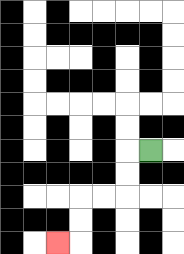{'start': '[6, 6]', 'end': '[2, 10]', 'path_directions': 'L,D,D,L,L,D,D,L', 'path_coordinates': '[[6, 6], [5, 6], [5, 7], [5, 8], [4, 8], [3, 8], [3, 9], [3, 10], [2, 10]]'}